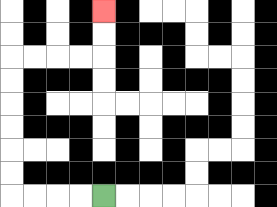{'start': '[4, 8]', 'end': '[4, 0]', 'path_directions': 'L,L,L,L,U,U,U,U,U,U,R,R,R,R,U,U', 'path_coordinates': '[[4, 8], [3, 8], [2, 8], [1, 8], [0, 8], [0, 7], [0, 6], [0, 5], [0, 4], [0, 3], [0, 2], [1, 2], [2, 2], [3, 2], [4, 2], [4, 1], [4, 0]]'}